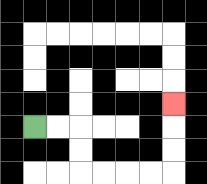{'start': '[1, 5]', 'end': '[7, 4]', 'path_directions': 'R,R,D,D,R,R,R,R,U,U,U', 'path_coordinates': '[[1, 5], [2, 5], [3, 5], [3, 6], [3, 7], [4, 7], [5, 7], [6, 7], [7, 7], [7, 6], [7, 5], [7, 4]]'}